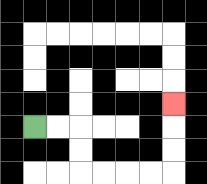{'start': '[1, 5]', 'end': '[7, 4]', 'path_directions': 'R,R,D,D,R,R,R,R,U,U,U', 'path_coordinates': '[[1, 5], [2, 5], [3, 5], [3, 6], [3, 7], [4, 7], [5, 7], [6, 7], [7, 7], [7, 6], [7, 5], [7, 4]]'}